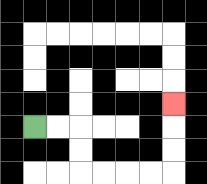{'start': '[1, 5]', 'end': '[7, 4]', 'path_directions': 'R,R,D,D,R,R,R,R,U,U,U', 'path_coordinates': '[[1, 5], [2, 5], [3, 5], [3, 6], [3, 7], [4, 7], [5, 7], [6, 7], [7, 7], [7, 6], [7, 5], [7, 4]]'}